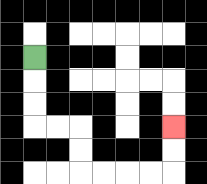{'start': '[1, 2]', 'end': '[7, 5]', 'path_directions': 'D,D,D,R,R,D,D,R,R,R,R,U,U', 'path_coordinates': '[[1, 2], [1, 3], [1, 4], [1, 5], [2, 5], [3, 5], [3, 6], [3, 7], [4, 7], [5, 7], [6, 7], [7, 7], [7, 6], [7, 5]]'}